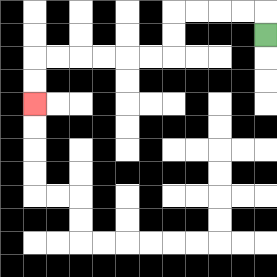{'start': '[11, 1]', 'end': '[1, 4]', 'path_directions': 'U,L,L,L,L,D,D,L,L,L,L,L,L,D,D', 'path_coordinates': '[[11, 1], [11, 0], [10, 0], [9, 0], [8, 0], [7, 0], [7, 1], [7, 2], [6, 2], [5, 2], [4, 2], [3, 2], [2, 2], [1, 2], [1, 3], [1, 4]]'}